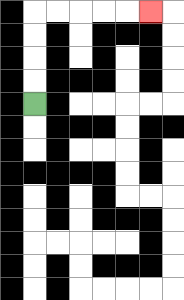{'start': '[1, 4]', 'end': '[6, 0]', 'path_directions': 'U,U,U,U,R,R,R,R,R', 'path_coordinates': '[[1, 4], [1, 3], [1, 2], [1, 1], [1, 0], [2, 0], [3, 0], [4, 0], [5, 0], [6, 0]]'}